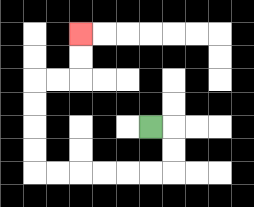{'start': '[6, 5]', 'end': '[3, 1]', 'path_directions': 'R,D,D,L,L,L,L,L,L,U,U,U,U,R,R,U,U', 'path_coordinates': '[[6, 5], [7, 5], [7, 6], [7, 7], [6, 7], [5, 7], [4, 7], [3, 7], [2, 7], [1, 7], [1, 6], [1, 5], [1, 4], [1, 3], [2, 3], [3, 3], [3, 2], [3, 1]]'}